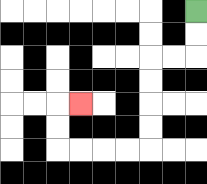{'start': '[8, 0]', 'end': '[3, 4]', 'path_directions': 'D,D,L,L,D,D,D,D,L,L,L,L,U,U,R', 'path_coordinates': '[[8, 0], [8, 1], [8, 2], [7, 2], [6, 2], [6, 3], [6, 4], [6, 5], [6, 6], [5, 6], [4, 6], [3, 6], [2, 6], [2, 5], [2, 4], [3, 4]]'}